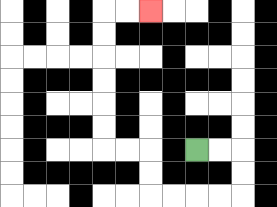{'start': '[8, 6]', 'end': '[6, 0]', 'path_directions': 'R,R,D,D,L,L,L,L,U,U,L,L,U,U,U,U,U,U,R,R', 'path_coordinates': '[[8, 6], [9, 6], [10, 6], [10, 7], [10, 8], [9, 8], [8, 8], [7, 8], [6, 8], [6, 7], [6, 6], [5, 6], [4, 6], [4, 5], [4, 4], [4, 3], [4, 2], [4, 1], [4, 0], [5, 0], [6, 0]]'}